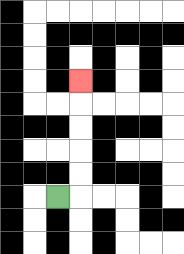{'start': '[2, 8]', 'end': '[3, 3]', 'path_directions': 'R,U,U,U,U,U', 'path_coordinates': '[[2, 8], [3, 8], [3, 7], [3, 6], [3, 5], [3, 4], [3, 3]]'}